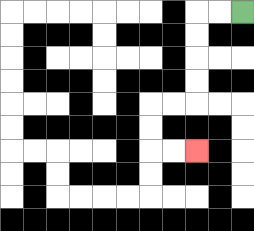{'start': '[10, 0]', 'end': '[8, 6]', 'path_directions': 'L,L,D,D,D,D,L,L,D,D,R,R', 'path_coordinates': '[[10, 0], [9, 0], [8, 0], [8, 1], [8, 2], [8, 3], [8, 4], [7, 4], [6, 4], [6, 5], [6, 6], [7, 6], [8, 6]]'}